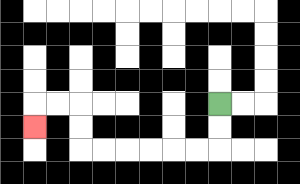{'start': '[9, 4]', 'end': '[1, 5]', 'path_directions': 'D,D,L,L,L,L,L,L,U,U,L,L,D', 'path_coordinates': '[[9, 4], [9, 5], [9, 6], [8, 6], [7, 6], [6, 6], [5, 6], [4, 6], [3, 6], [3, 5], [3, 4], [2, 4], [1, 4], [1, 5]]'}